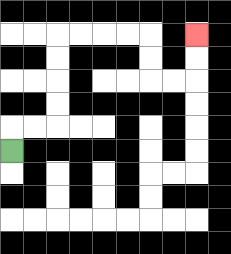{'start': '[0, 6]', 'end': '[8, 1]', 'path_directions': 'U,R,R,U,U,U,U,R,R,R,R,D,D,R,R,U,U', 'path_coordinates': '[[0, 6], [0, 5], [1, 5], [2, 5], [2, 4], [2, 3], [2, 2], [2, 1], [3, 1], [4, 1], [5, 1], [6, 1], [6, 2], [6, 3], [7, 3], [8, 3], [8, 2], [8, 1]]'}